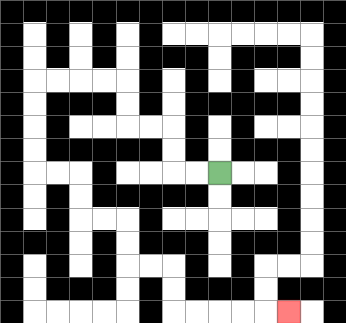{'start': '[9, 7]', 'end': '[12, 13]', 'path_directions': 'L,L,U,U,L,L,U,U,L,L,L,L,D,D,D,D,R,R,D,D,R,R,D,D,R,R,D,D,R,R,R,R,R', 'path_coordinates': '[[9, 7], [8, 7], [7, 7], [7, 6], [7, 5], [6, 5], [5, 5], [5, 4], [5, 3], [4, 3], [3, 3], [2, 3], [1, 3], [1, 4], [1, 5], [1, 6], [1, 7], [2, 7], [3, 7], [3, 8], [3, 9], [4, 9], [5, 9], [5, 10], [5, 11], [6, 11], [7, 11], [7, 12], [7, 13], [8, 13], [9, 13], [10, 13], [11, 13], [12, 13]]'}